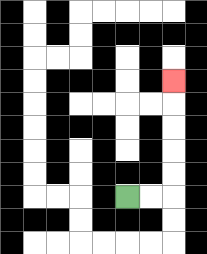{'start': '[5, 8]', 'end': '[7, 3]', 'path_directions': 'R,R,U,U,U,U,U', 'path_coordinates': '[[5, 8], [6, 8], [7, 8], [7, 7], [7, 6], [7, 5], [7, 4], [7, 3]]'}